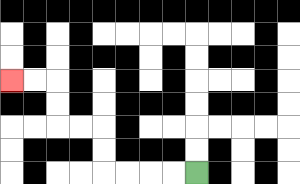{'start': '[8, 7]', 'end': '[0, 3]', 'path_directions': 'L,L,L,L,U,U,L,L,U,U,L,L', 'path_coordinates': '[[8, 7], [7, 7], [6, 7], [5, 7], [4, 7], [4, 6], [4, 5], [3, 5], [2, 5], [2, 4], [2, 3], [1, 3], [0, 3]]'}